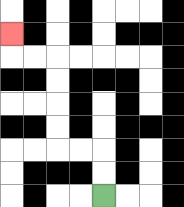{'start': '[4, 8]', 'end': '[0, 1]', 'path_directions': 'U,U,L,L,U,U,U,U,L,L,U', 'path_coordinates': '[[4, 8], [4, 7], [4, 6], [3, 6], [2, 6], [2, 5], [2, 4], [2, 3], [2, 2], [1, 2], [0, 2], [0, 1]]'}